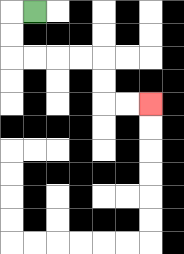{'start': '[1, 0]', 'end': '[6, 4]', 'path_directions': 'L,D,D,R,R,R,R,D,D,R,R', 'path_coordinates': '[[1, 0], [0, 0], [0, 1], [0, 2], [1, 2], [2, 2], [3, 2], [4, 2], [4, 3], [4, 4], [5, 4], [6, 4]]'}